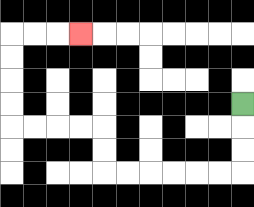{'start': '[10, 4]', 'end': '[3, 1]', 'path_directions': 'D,D,D,L,L,L,L,L,L,U,U,L,L,L,L,U,U,U,U,R,R,R', 'path_coordinates': '[[10, 4], [10, 5], [10, 6], [10, 7], [9, 7], [8, 7], [7, 7], [6, 7], [5, 7], [4, 7], [4, 6], [4, 5], [3, 5], [2, 5], [1, 5], [0, 5], [0, 4], [0, 3], [0, 2], [0, 1], [1, 1], [2, 1], [3, 1]]'}